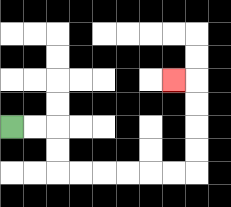{'start': '[0, 5]', 'end': '[7, 3]', 'path_directions': 'R,R,D,D,R,R,R,R,R,R,U,U,U,U,L', 'path_coordinates': '[[0, 5], [1, 5], [2, 5], [2, 6], [2, 7], [3, 7], [4, 7], [5, 7], [6, 7], [7, 7], [8, 7], [8, 6], [8, 5], [8, 4], [8, 3], [7, 3]]'}